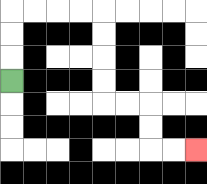{'start': '[0, 3]', 'end': '[8, 6]', 'path_directions': 'U,U,U,R,R,R,R,D,D,D,D,R,R,D,D,R,R', 'path_coordinates': '[[0, 3], [0, 2], [0, 1], [0, 0], [1, 0], [2, 0], [3, 0], [4, 0], [4, 1], [4, 2], [4, 3], [4, 4], [5, 4], [6, 4], [6, 5], [6, 6], [7, 6], [8, 6]]'}